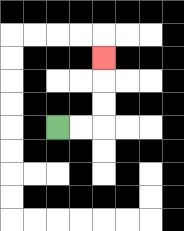{'start': '[2, 5]', 'end': '[4, 2]', 'path_directions': 'R,R,U,U,U', 'path_coordinates': '[[2, 5], [3, 5], [4, 5], [4, 4], [4, 3], [4, 2]]'}